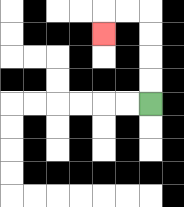{'start': '[6, 4]', 'end': '[4, 1]', 'path_directions': 'U,U,U,U,L,L,D', 'path_coordinates': '[[6, 4], [6, 3], [6, 2], [6, 1], [6, 0], [5, 0], [4, 0], [4, 1]]'}